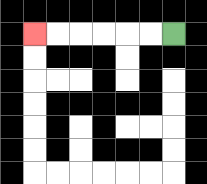{'start': '[7, 1]', 'end': '[1, 1]', 'path_directions': 'L,L,L,L,L,L', 'path_coordinates': '[[7, 1], [6, 1], [5, 1], [4, 1], [3, 1], [2, 1], [1, 1]]'}